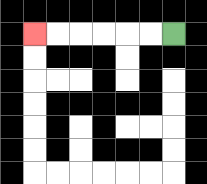{'start': '[7, 1]', 'end': '[1, 1]', 'path_directions': 'L,L,L,L,L,L', 'path_coordinates': '[[7, 1], [6, 1], [5, 1], [4, 1], [3, 1], [2, 1], [1, 1]]'}